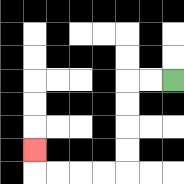{'start': '[7, 3]', 'end': '[1, 6]', 'path_directions': 'L,L,D,D,D,D,L,L,L,L,U', 'path_coordinates': '[[7, 3], [6, 3], [5, 3], [5, 4], [5, 5], [5, 6], [5, 7], [4, 7], [3, 7], [2, 7], [1, 7], [1, 6]]'}